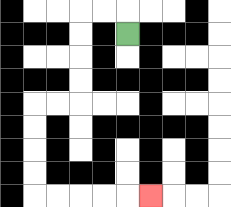{'start': '[5, 1]', 'end': '[6, 8]', 'path_directions': 'U,L,L,D,D,D,D,L,L,D,D,D,D,R,R,R,R,R', 'path_coordinates': '[[5, 1], [5, 0], [4, 0], [3, 0], [3, 1], [3, 2], [3, 3], [3, 4], [2, 4], [1, 4], [1, 5], [1, 6], [1, 7], [1, 8], [2, 8], [3, 8], [4, 8], [5, 8], [6, 8]]'}